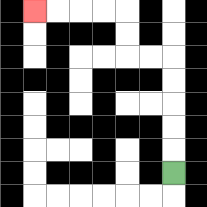{'start': '[7, 7]', 'end': '[1, 0]', 'path_directions': 'U,U,U,U,U,L,L,U,U,L,L,L,L', 'path_coordinates': '[[7, 7], [7, 6], [7, 5], [7, 4], [7, 3], [7, 2], [6, 2], [5, 2], [5, 1], [5, 0], [4, 0], [3, 0], [2, 0], [1, 0]]'}